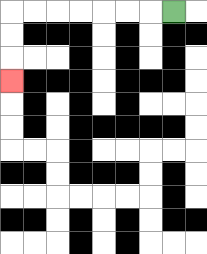{'start': '[7, 0]', 'end': '[0, 3]', 'path_directions': 'L,L,L,L,L,L,L,D,D,D', 'path_coordinates': '[[7, 0], [6, 0], [5, 0], [4, 0], [3, 0], [2, 0], [1, 0], [0, 0], [0, 1], [0, 2], [0, 3]]'}